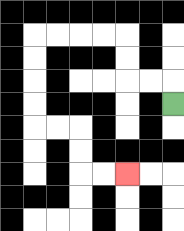{'start': '[7, 4]', 'end': '[5, 7]', 'path_directions': 'U,L,L,U,U,L,L,L,L,D,D,D,D,R,R,D,D,R,R', 'path_coordinates': '[[7, 4], [7, 3], [6, 3], [5, 3], [5, 2], [5, 1], [4, 1], [3, 1], [2, 1], [1, 1], [1, 2], [1, 3], [1, 4], [1, 5], [2, 5], [3, 5], [3, 6], [3, 7], [4, 7], [5, 7]]'}